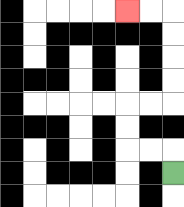{'start': '[7, 7]', 'end': '[5, 0]', 'path_directions': 'U,L,L,U,U,R,R,U,U,U,U,L,L', 'path_coordinates': '[[7, 7], [7, 6], [6, 6], [5, 6], [5, 5], [5, 4], [6, 4], [7, 4], [7, 3], [7, 2], [7, 1], [7, 0], [6, 0], [5, 0]]'}